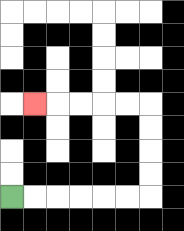{'start': '[0, 8]', 'end': '[1, 4]', 'path_directions': 'R,R,R,R,R,R,U,U,U,U,L,L,L,L,L', 'path_coordinates': '[[0, 8], [1, 8], [2, 8], [3, 8], [4, 8], [5, 8], [6, 8], [6, 7], [6, 6], [6, 5], [6, 4], [5, 4], [4, 4], [3, 4], [2, 4], [1, 4]]'}